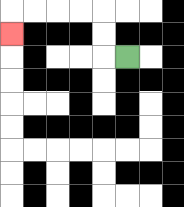{'start': '[5, 2]', 'end': '[0, 1]', 'path_directions': 'L,U,U,L,L,L,L,D', 'path_coordinates': '[[5, 2], [4, 2], [4, 1], [4, 0], [3, 0], [2, 0], [1, 0], [0, 0], [0, 1]]'}